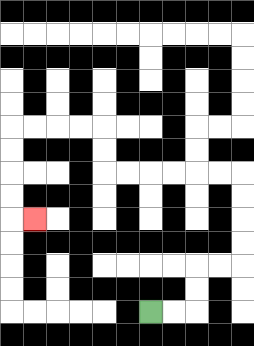{'start': '[6, 13]', 'end': '[1, 9]', 'path_directions': 'R,R,U,U,R,R,U,U,U,U,L,L,L,L,L,L,U,U,L,L,L,L,D,D,D,D,R', 'path_coordinates': '[[6, 13], [7, 13], [8, 13], [8, 12], [8, 11], [9, 11], [10, 11], [10, 10], [10, 9], [10, 8], [10, 7], [9, 7], [8, 7], [7, 7], [6, 7], [5, 7], [4, 7], [4, 6], [4, 5], [3, 5], [2, 5], [1, 5], [0, 5], [0, 6], [0, 7], [0, 8], [0, 9], [1, 9]]'}